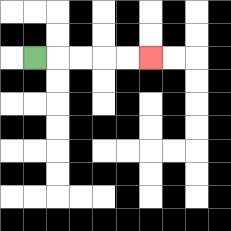{'start': '[1, 2]', 'end': '[6, 2]', 'path_directions': 'R,R,R,R,R', 'path_coordinates': '[[1, 2], [2, 2], [3, 2], [4, 2], [5, 2], [6, 2]]'}